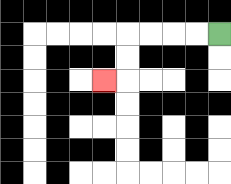{'start': '[9, 1]', 'end': '[4, 3]', 'path_directions': 'L,L,L,L,D,D,L', 'path_coordinates': '[[9, 1], [8, 1], [7, 1], [6, 1], [5, 1], [5, 2], [5, 3], [4, 3]]'}